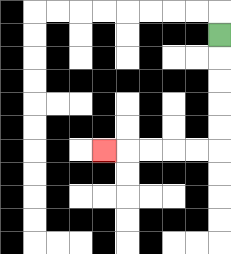{'start': '[9, 1]', 'end': '[4, 6]', 'path_directions': 'D,D,D,D,D,L,L,L,L,L', 'path_coordinates': '[[9, 1], [9, 2], [9, 3], [9, 4], [9, 5], [9, 6], [8, 6], [7, 6], [6, 6], [5, 6], [4, 6]]'}